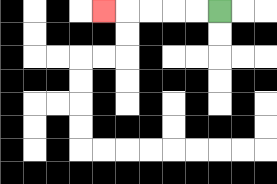{'start': '[9, 0]', 'end': '[4, 0]', 'path_directions': 'L,L,L,L,L', 'path_coordinates': '[[9, 0], [8, 0], [7, 0], [6, 0], [5, 0], [4, 0]]'}